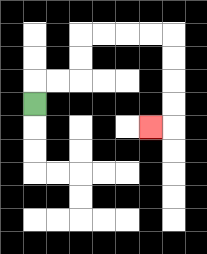{'start': '[1, 4]', 'end': '[6, 5]', 'path_directions': 'U,R,R,U,U,R,R,R,R,D,D,D,D,L', 'path_coordinates': '[[1, 4], [1, 3], [2, 3], [3, 3], [3, 2], [3, 1], [4, 1], [5, 1], [6, 1], [7, 1], [7, 2], [7, 3], [7, 4], [7, 5], [6, 5]]'}